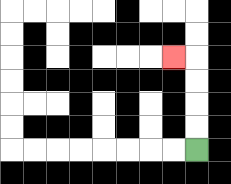{'start': '[8, 6]', 'end': '[7, 2]', 'path_directions': 'U,U,U,U,L', 'path_coordinates': '[[8, 6], [8, 5], [8, 4], [8, 3], [8, 2], [7, 2]]'}